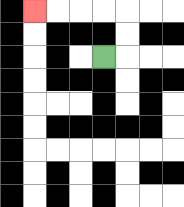{'start': '[4, 2]', 'end': '[1, 0]', 'path_directions': 'R,U,U,L,L,L,L', 'path_coordinates': '[[4, 2], [5, 2], [5, 1], [5, 0], [4, 0], [3, 0], [2, 0], [1, 0]]'}